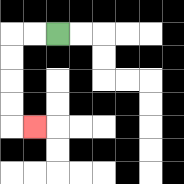{'start': '[2, 1]', 'end': '[1, 5]', 'path_directions': 'L,L,D,D,D,D,R', 'path_coordinates': '[[2, 1], [1, 1], [0, 1], [0, 2], [0, 3], [0, 4], [0, 5], [1, 5]]'}